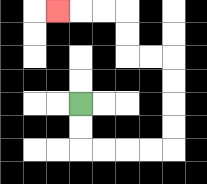{'start': '[3, 4]', 'end': '[2, 0]', 'path_directions': 'D,D,R,R,R,R,U,U,U,U,L,L,U,U,L,L,L', 'path_coordinates': '[[3, 4], [3, 5], [3, 6], [4, 6], [5, 6], [6, 6], [7, 6], [7, 5], [7, 4], [7, 3], [7, 2], [6, 2], [5, 2], [5, 1], [5, 0], [4, 0], [3, 0], [2, 0]]'}